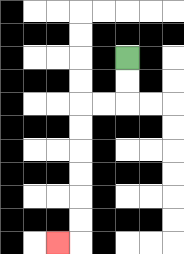{'start': '[5, 2]', 'end': '[2, 10]', 'path_directions': 'D,D,L,L,D,D,D,D,D,D,L', 'path_coordinates': '[[5, 2], [5, 3], [5, 4], [4, 4], [3, 4], [3, 5], [3, 6], [3, 7], [3, 8], [3, 9], [3, 10], [2, 10]]'}